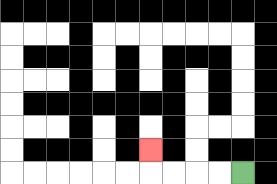{'start': '[10, 7]', 'end': '[6, 6]', 'path_directions': 'L,L,L,L,U', 'path_coordinates': '[[10, 7], [9, 7], [8, 7], [7, 7], [6, 7], [6, 6]]'}